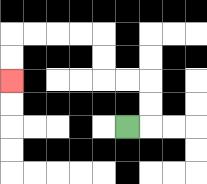{'start': '[5, 5]', 'end': '[0, 3]', 'path_directions': 'R,U,U,L,L,U,U,L,L,L,L,D,D', 'path_coordinates': '[[5, 5], [6, 5], [6, 4], [6, 3], [5, 3], [4, 3], [4, 2], [4, 1], [3, 1], [2, 1], [1, 1], [0, 1], [0, 2], [0, 3]]'}